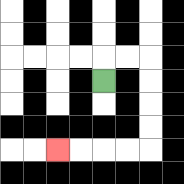{'start': '[4, 3]', 'end': '[2, 6]', 'path_directions': 'U,R,R,D,D,D,D,L,L,L,L', 'path_coordinates': '[[4, 3], [4, 2], [5, 2], [6, 2], [6, 3], [6, 4], [6, 5], [6, 6], [5, 6], [4, 6], [3, 6], [2, 6]]'}